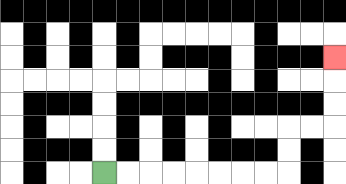{'start': '[4, 7]', 'end': '[14, 2]', 'path_directions': 'R,R,R,R,R,R,R,R,U,U,R,R,U,U,U', 'path_coordinates': '[[4, 7], [5, 7], [6, 7], [7, 7], [8, 7], [9, 7], [10, 7], [11, 7], [12, 7], [12, 6], [12, 5], [13, 5], [14, 5], [14, 4], [14, 3], [14, 2]]'}